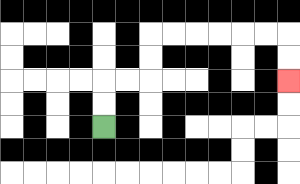{'start': '[4, 5]', 'end': '[12, 3]', 'path_directions': 'U,U,R,R,U,U,R,R,R,R,R,R,D,D', 'path_coordinates': '[[4, 5], [4, 4], [4, 3], [5, 3], [6, 3], [6, 2], [6, 1], [7, 1], [8, 1], [9, 1], [10, 1], [11, 1], [12, 1], [12, 2], [12, 3]]'}